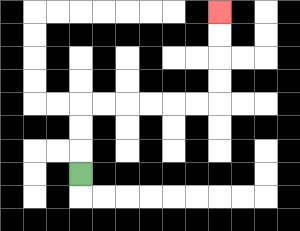{'start': '[3, 7]', 'end': '[9, 0]', 'path_directions': 'U,U,U,R,R,R,R,R,R,U,U,U,U', 'path_coordinates': '[[3, 7], [3, 6], [3, 5], [3, 4], [4, 4], [5, 4], [6, 4], [7, 4], [8, 4], [9, 4], [9, 3], [9, 2], [9, 1], [9, 0]]'}